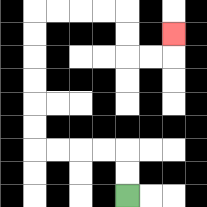{'start': '[5, 8]', 'end': '[7, 1]', 'path_directions': 'U,U,L,L,L,L,U,U,U,U,U,U,R,R,R,R,D,D,R,R,U', 'path_coordinates': '[[5, 8], [5, 7], [5, 6], [4, 6], [3, 6], [2, 6], [1, 6], [1, 5], [1, 4], [1, 3], [1, 2], [1, 1], [1, 0], [2, 0], [3, 0], [4, 0], [5, 0], [5, 1], [5, 2], [6, 2], [7, 2], [7, 1]]'}